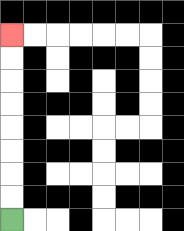{'start': '[0, 9]', 'end': '[0, 1]', 'path_directions': 'U,U,U,U,U,U,U,U', 'path_coordinates': '[[0, 9], [0, 8], [0, 7], [0, 6], [0, 5], [0, 4], [0, 3], [0, 2], [0, 1]]'}